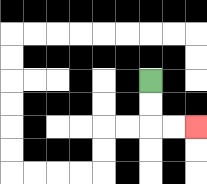{'start': '[6, 3]', 'end': '[8, 5]', 'path_directions': 'D,D,R,R', 'path_coordinates': '[[6, 3], [6, 4], [6, 5], [7, 5], [8, 5]]'}